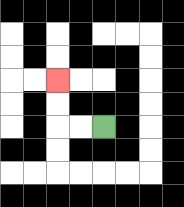{'start': '[4, 5]', 'end': '[2, 3]', 'path_directions': 'L,L,U,U', 'path_coordinates': '[[4, 5], [3, 5], [2, 5], [2, 4], [2, 3]]'}